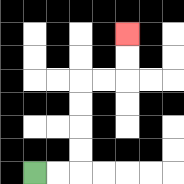{'start': '[1, 7]', 'end': '[5, 1]', 'path_directions': 'R,R,U,U,U,U,R,R,U,U', 'path_coordinates': '[[1, 7], [2, 7], [3, 7], [3, 6], [3, 5], [3, 4], [3, 3], [4, 3], [5, 3], [5, 2], [5, 1]]'}